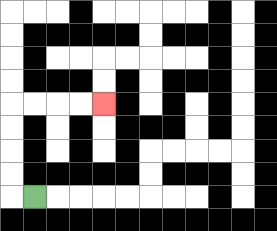{'start': '[1, 8]', 'end': '[4, 4]', 'path_directions': 'L,U,U,U,U,R,R,R,R', 'path_coordinates': '[[1, 8], [0, 8], [0, 7], [0, 6], [0, 5], [0, 4], [1, 4], [2, 4], [3, 4], [4, 4]]'}